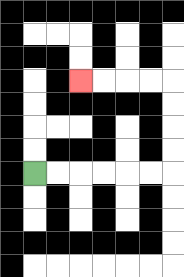{'start': '[1, 7]', 'end': '[3, 3]', 'path_directions': 'R,R,R,R,R,R,U,U,U,U,L,L,L,L', 'path_coordinates': '[[1, 7], [2, 7], [3, 7], [4, 7], [5, 7], [6, 7], [7, 7], [7, 6], [7, 5], [7, 4], [7, 3], [6, 3], [5, 3], [4, 3], [3, 3]]'}